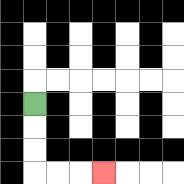{'start': '[1, 4]', 'end': '[4, 7]', 'path_directions': 'D,D,D,R,R,R', 'path_coordinates': '[[1, 4], [1, 5], [1, 6], [1, 7], [2, 7], [3, 7], [4, 7]]'}